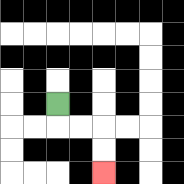{'start': '[2, 4]', 'end': '[4, 7]', 'path_directions': 'D,R,R,D,D', 'path_coordinates': '[[2, 4], [2, 5], [3, 5], [4, 5], [4, 6], [4, 7]]'}